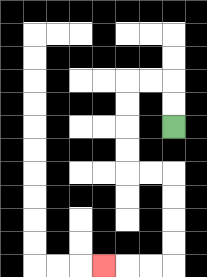{'start': '[7, 5]', 'end': '[4, 11]', 'path_directions': 'U,U,L,L,D,D,D,D,R,R,D,D,D,D,L,L,L', 'path_coordinates': '[[7, 5], [7, 4], [7, 3], [6, 3], [5, 3], [5, 4], [5, 5], [5, 6], [5, 7], [6, 7], [7, 7], [7, 8], [7, 9], [7, 10], [7, 11], [6, 11], [5, 11], [4, 11]]'}